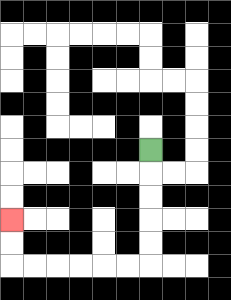{'start': '[6, 6]', 'end': '[0, 9]', 'path_directions': 'D,D,D,D,D,L,L,L,L,L,L,U,U', 'path_coordinates': '[[6, 6], [6, 7], [6, 8], [6, 9], [6, 10], [6, 11], [5, 11], [4, 11], [3, 11], [2, 11], [1, 11], [0, 11], [0, 10], [0, 9]]'}